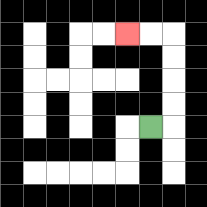{'start': '[6, 5]', 'end': '[5, 1]', 'path_directions': 'R,U,U,U,U,L,L', 'path_coordinates': '[[6, 5], [7, 5], [7, 4], [7, 3], [7, 2], [7, 1], [6, 1], [5, 1]]'}